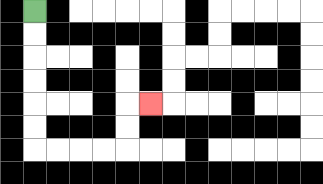{'start': '[1, 0]', 'end': '[6, 4]', 'path_directions': 'D,D,D,D,D,D,R,R,R,R,U,U,R', 'path_coordinates': '[[1, 0], [1, 1], [1, 2], [1, 3], [1, 4], [1, 5], [1, 6], [2, 6], [3, 6], [4, 6], [5, 6], [5, 5], [5, 4], [6, 4]]'}